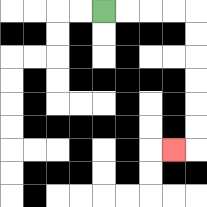{'start': '[4, 0]', 'end': '[7, 6]', 'path_directions': 'R,R,R,R,D,D,D,D,D,D,L', 'path_coordinates': '[[4, 0], [5, 0], [6, 0], [7, 0], [8, 0], [8, 1], [8, 2], [8, 3], [8, 4], [8, 5], [8, 6], [7, 6]]'}